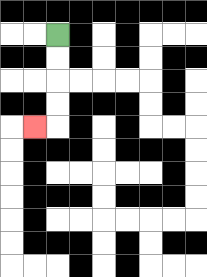{'start': '[2, 1]', 'end': '[1, 5]', 'path_directions': 'D,D,D,D,L', 'path_coordinates': '[[2, 1], [2, 2], [2, 3], [2, 4], [2, 5], [1, 5]]'}